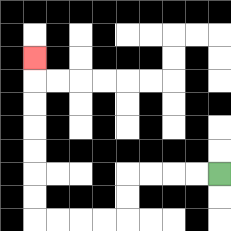{'start': '[9, 7]', 'end': '[1, 2]', 'path_directions': 'L,L,L,L,D,D,L,L,L,L,U,U,U,U,U,U,U', 'path_coordinates': '[[9, 7], [8, 7], [7, 7], [6, 7], [5, 7], [5, 8], [5, 9], [4, 9], [3, 9], [2, 9], [1, 9], [1, 8], [1, 7], [1, 6], [1, 5], [1, 4], [1, 3], [1, 2]]'}